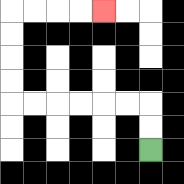{'start': '[6, 6]', 'end': '[4, 0]', 'path_directions': 'U,U,L,L,L,L,L,L,U,U,U,U,R,R,R,R', 'path_coordinates': '[[6, 6], [6, 5], [6, 4], [5, 4], [4, 4], [3, 4], [2, 4], [1, 4], [0, 4], [0, 3], [0, 2], [0, 1], [0, 0], [1, 0], [2, 0], [3, 0], [4, 0]]'}